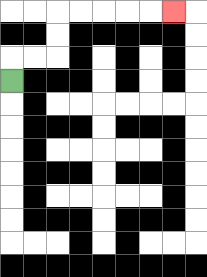{'start': '[0, 3]', 'end': '[7, 0]', 'path_directions': 'U,R,R,U,U,R,R,R,R,R', 'path_coordinates': '[[0, 3], [0, 2], [1, 2], [2, 2], [2, 1], [2, 0], [3, 0], [4, 0], [5, 0], [6, 0], [7, 0]]'}